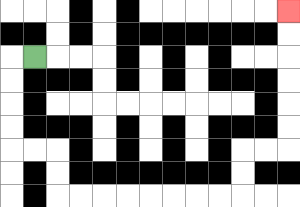{'start': '[1, 2]', 'end': '[12, 0]', 'path_directions': 'L,D,D,D,D,R,R,D,D,R,R,R,R,R,R,R,R,U,U,R,R,U,U,U,U,U,U', 'path_coordinates': '[[1, 2], [0, 2], [0, 3], [0, 4], [0, 5], [0, 6], [1, 6], [2, 6], [2, 7], [2, 8], [3, 8], [4, 8], [5, 8], [6, 8], [7, 8], [8, 8], [9, 8], [10, 8], [10, 7], [10, 6], [11, 6], [12, 6], [12, 5], [12, 4], [12, 3], [12, 2], [12, 1], [12, 0]]'}